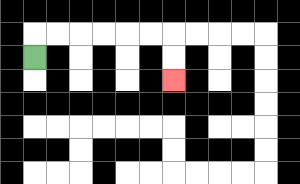{'start': '[1, 2]', 'end': '[7, 3]', 'path_directions': 'U,R,R,R,R,R,R,D,D', 'path_coordinates': '[[1, 2], [1, 1], [2, 1], [3, 1], [4, 1], [5, 1], [6, 1], [7, 1], [7, 2], [7, 3]]'}